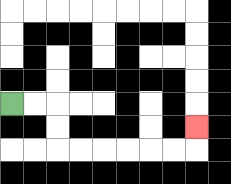{'start': '[0, 4]', 'end': '[8, 5]', 'path_directions': 'R,R,D,D,R,R,R,R,R,R,U', 'path_coordinates': '[[0, 4], [1, 4], [2, 4], [2, 5], [2, 6], [3, 6], [4, 6], [5, 6], [6, 6], [7, 6], [8, 6], [8, 5]]'}